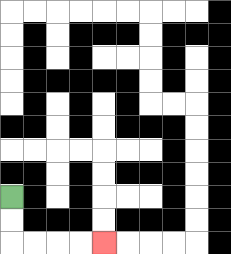{'start': '[0, 8]', 'end': '[4, 10]', 'path_directions': 'D,D,R,R,R,R', 'path_coordinates': '[[0, 8], [0, 9], [0, 10], [1, 10], [2, 10], [3, 10], [4, 10]]'}